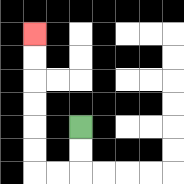{'start': '[3, 5]', 'end': '[1, 1]', 'path_directions': 'D,D,L,L,U,U,U,U,U,U', 'path_coordinates': '[[3, 5], [3, 6], [3, 7], [2, 7], [1, 7], [1, 6], [1, 5], [1, 4], [1, 3], [1, 2], [1, 1]]'}